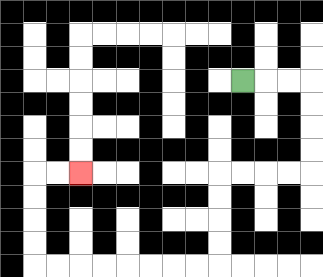{'start': '[10, 3]', 'end': '[3, 7]', 'path_directions': 'R,R,R,D,D,D,D,L,L,L,L,D,D,D,D,L,L,L,L,L,L,L,L,U,U,U,U,R,R', 'path_coordinates': '[[10, 3], [11, 3], [12, 3], [13, 3], [13, 4], [13, 5], [13, 6], [13, 7], [12, 7], [11, 7], [10, 7], [9, 7], [9, 8], [9, 9], [9, 10], [9, 11], [8, 11], [7, 11], [6, 11], [5, 11], [4, 11], [3, 11], [2, 11], [1, 11], [1, 10], [1, 9], [1, 8], [1, 7], [2, 7], [3, 7]]'}